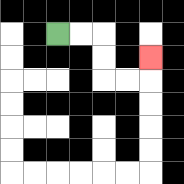{'start': '[2, 1]', 'end': '[6, 2]', 'path_directions': 'R,R,D,D,R,R,U', 'path_coordinates': '[[2, 1], [3, 1], [4, 1], [4, 2], [4, 3], [5, 3], [6, 3], [6, 2]]'}